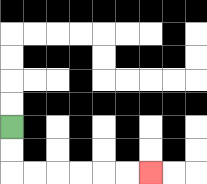{'start': '[0, 5]', 'end': '[6, 7]', 'path_directions': 'D,D,R,R,R,R,R,R', 'path_coordinates': '[[0, 5], [0, 6], [0, 7], [1, 7], [2, 7], [3, 7], [4, 7], [5, 7], [6, 7]]'}